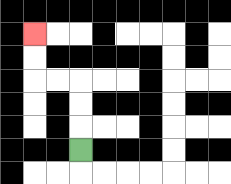{'start': '[3, 6]', 'end': '[1, 1]', 'path_directions': 'U,U,U,L,L,U,U', 'path_coordinates': '[[3, 6], [3, 5], [3, 4], [3, 3], [2, 3], [1, 3], [1, 2], [1, 1]]'}